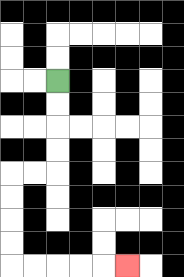{'start': '[2, 3]', 'end': '[5, 11]', 'path_directions': 'D,D,D,D,L,L,D,D,D,D,R,R,R,R,R', 'path_coordinates': '[[2, 3], [2, 4], [2, 5], [2, 6], [2, 7], [1, 7], [0, 7], [0, 8], [0, 9], [0, 10], [0, 11], [1, 11], [2, 11], [3, 11], [4, 11], [5, 11]]'}